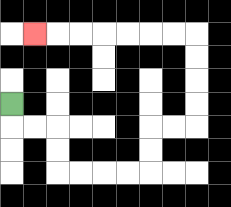{'start': '[0, 4]', 'end': '[1, 1]', 'path_directions': 'D,R,R,D,D,R,R,R,R,U,U,R,R,U,U,U,U,L,L,L,L,L,L,L', 'path_coordinates': '[[0, 4], [0, 5], [1, 5], [2, 5], [2, 6], [2, 7], [3, 7], [4, 7], [5, 7], [6, 7], [6, 6], [6, 5], [7, 5], [8, 5], [8, 4], [8, 3], [8, 2], [8, 1], [7, 1], [6, 1], [5, 1], [4, 1], [3, 1], [2, 1], [1, 1]]'}